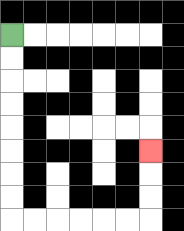{'start': '[0, 1]', 'end': '[6, 6]', 'path_directions': 'D,D,D,D,D,D,D,D,R,R,R,R,R,R,U,U,U', 'path_coordinates': '[[0, 1], [0, 2], [0, 3], [0, 4], [0, 5], [0, 6], [0, 7], [0, 8], [0, 9], [1, 9], [2, 9], [3, 9], [4, 9], [5, 9], [6, 9], [6, 8], [6, 7], [6, 6]]'}